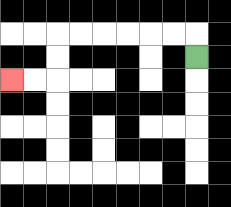{'start': '[8, 2]', 'end': '[0, 3]', 'path_directions': 'U,L,L,L,L,L,L,D,D,L,L', 'path_coordinates': '[[8, 2], [8, 1], [7, 1], [6, 1], [5, 1], [4, 1], [3, 1], [2, 1], [2, 2], [2, 3], [1, 3], [0, 3]]'}